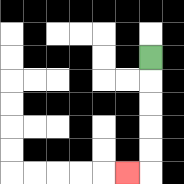{'start': '[6, 2]', 'end': '[5, 7]', 'path_directions': 'D,D,D,D,D,L', 'path_coordinates': '[[6, 2], [6, 3], [6, 4], [6, 5], [6, 6], [6, 7], [5, 7]]'}